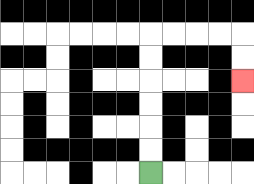{'start': '[6, 7]', 'end': '[10, 3]', 'path_directions': 'U,U,U,U,U,U,R,R,R,R,D,D', 'path_coordinates': '[[6, 7], [6, 6], [6, 5], [6, 4], [6, 3], [6, 2], [6, 1], [7, 1], [8, 1], [9, 1], [10, 1], [10, 2], [10, 3]]'}